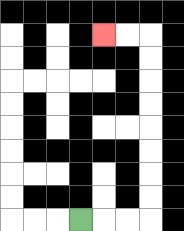{'start': '[3, 9]', 'end': '[4, 1]', 'path_directions': 'R,R,R,U,U,U,U,U,U,U,U,L,L', 'path_coordinates': '[[3, 9], [4, 9], [5, 9], [6, 9], [6, 8], [6, 7], [6, 6], [6, 5], [6, 4], [6, 3], [6, 2], [6, 1], [5, 1], [4, 1]]'}